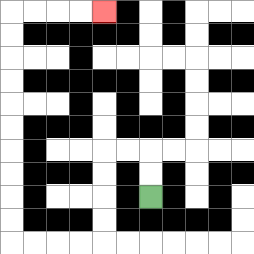{'start': '[6, 8]', 'end': '[4, 0]', 'path_directions': 'U,U,L,L,D,D,D,D,L,L,L,L,U,U,U,U,U,U,U,U,U,U,R,R,R,R', 'path_coordinates': '[[6, 8], [6, 7], [6, 6], [5, 6], [4, 6], [4, 7], [4, 8], [4, 9], [4, 10], [3, 10], [2, 10], [1, 10], [0, 10], [0, 9], [0, 8], [0, 7], [0, 6], [0, 5], [0, 4], [0, 3], [0, 2], [0, 1], [0, 0], [1, 0], [2, 0], [3, 0], [4, 0]]'}